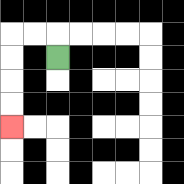{'start': '[2, 2]', 'end': '[0, 5]', 'path_directions': 'U,L,L,D,D,D,D', 'path_coordinates': '[[2, 2], [2, 1], [1, 1], [0, 1], [0, 2], [0, 3], [0, 4], [0, 5]]'}